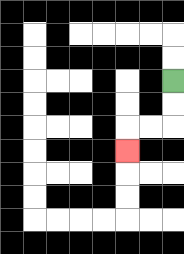{'start': '[7, 3]', 'end': '[5, 6]', 'path_directions': 'D,D,L,L,D', 'path_coordinates': '[[7, 3], [7, 4], [7, 5], [6, 5], [5, 5], [5, 6]]'}